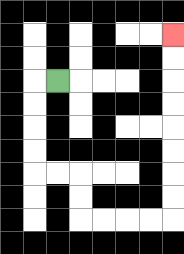{'start': '[2, 3]', 'end': '[7, 1]', 'path_directions': 'L,D,D,D,D,R,R,D,D,R,R,R,R,U,U,U,U,U,U,U,U', 'path_coordinates': '[[2, 3], [1, 3], [1, 4], [1, 5], [1, 6], [1, 7], [2, 7], [3, 7], [3, 8], [3, 9], [4, 9], [5, 9], [6, 9], [7, 9], [7, 8], [7, 7], [7, 6], [7, 5], [7, 4], [7, 3], [7, 2], [7, 1]]'}